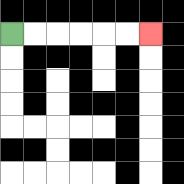{'start': '[0, 1]', 'end': '[6, 1]', 'path_directions': 'R,R,R,R,R,R', 'path_coordinates': '[[0, 1], [1, 1], [2, 1], [3, 1], [4, 1], [5, 1], [6, 1]]'}